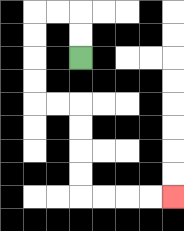{'start': '[3, 2]', 'end': '[7, 8]', 'path_directions': 'U,U,L,L,D,D,D,D,R,R,D,D,D,D,R,R,R,R', 'path_coordinates': '[[3, 2], [3, 1], [3, 0], [2, 0], [1, 0], [1, 1], [1, 2], [1, 3], [1, 4], [2, 4], [3, 4], [3, 5], [3, 6], [3, 7], [3, 8], [4, 8], [5, 8], [6, 8], [7, 8]]'}